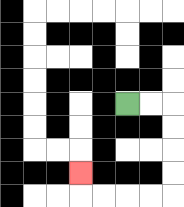{'start': '[5, 4]', 'end': '[3, 7]', 'path_directions': 'R,R,D,D,D,D,L,L,L,L,U', 'path_coordinates': '[[5, 4], [6, 4], [7, 4], [7, 5], [7, 6], [7, 7], [7, 8], [6, 8], [5, 8], [4, 8], [3, 8], [3, 7]]'}